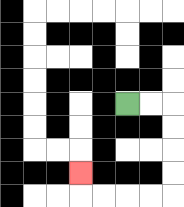{'start': '[5, 4]', 'end': '[3, 7]', 'path_directions': 'R,R,D,D,D,D,L,L,L,L,U', 'path_coordinates': '[[5, 4], [6, 4], [7, 4], [7, 5], [7, 6], [7, 7], [7, 8], [6, 8], [5, 8], [4, 8], [3, 8], [3, 7]]'}